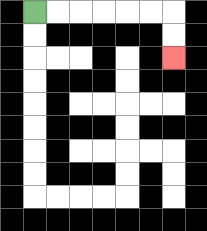{'start': '[1, 0]', 'end': '[7, 2]', 'path_directions': 'R,R,R,R,R,R,D,D', 'path_coordinates': '[[1, 0], [2, 0], [3, 0], [4, 0], [5, 0], [6, 0], [7, 0], [7, 1], [7, 2]]'}